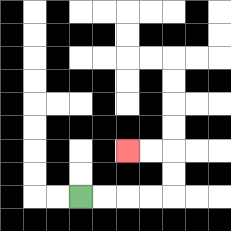{'start': '[3, 8]', 'end': '[5, 6]', 'path_directions': 'R,R,R,R,U,U,L,L', 'path_coordinates': '[[3, 8], [4, 8], [5, 8], [6, 8], [7, 8], [7, 7], [7, 6], [6, 6], [5, 6]]'}